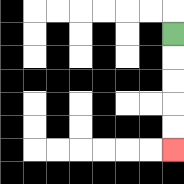{'start': '[7, 1]', 'end': '[7, 6]', 'path_directions': 'D,D,D,D,D', 'path_coordinates': '[[7, 1], [7, 2], [7, 3], [7, 4], [7, 5], [7, 6]]'}